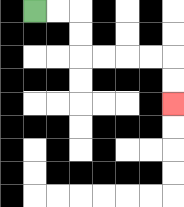{'start': '[1, 0]', 'end': '[7, 4]', 'path_directions': 'R,R,D,D,R,R,R,R,D,D', 'path_coordinates': '[[1, 0], [2, 0], [3, 0], [3, 1], [3, 2], [4, 2], [5, 2], [6, 2], [7, 2], [7, 3], [7, 4]]'}